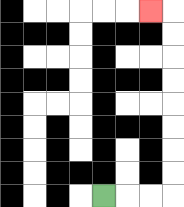{'start': '[4, 8]', 'end': '[6, 0]', 'path_directions': 'R,R,R,U,U,U,U,U,U,U,U,L', 'path_coordinates': '[[4, 8], [5, 8], [6, 8], [7, 8], [7, 7], [7, 6], [7, 5], [7, 4], [7, 3], [7, 2], [7, 1], [7, 0], [6, 0]]'}